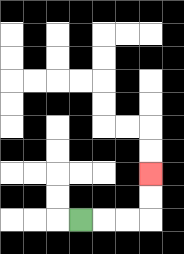{'start': '[3, 9]', 'end': '[6, 7]', 'path_directions': 'R,R,R,U,U', 'path_coordinates': '[[3, 9], [4, 9], [5, 9], [6, 9], [6, 8], [6, 7]]'}